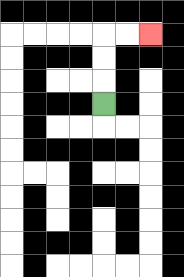{'start': '[4, 4]', 'end': '[6, 1]', 'path_directions': 'U,U,U,R,R', 'path_coordinates': '[[4, 4], [4, 3], [4, 2], [4, 1], [5, 1], [6, 1]]'}